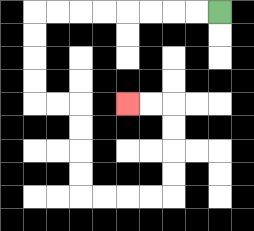{'start': '[9, 0]', 'end': '[5, 4]', 'path_directions': 'L,L,L,L,L,L,L,L,D,D,D,D,R,R,D,D,D,D,R,R,R,R,U,U,U,U,L,L', 'path_coordinates': '[[9, 0], [8, 0], [7, 0], [6, 0], [5, 0], [4, 0], [3, 0], [2, 0], [1, 0], [1, 1], [1, 2], [1, 3], [1, 4], [2, 4], [3, 4], [3, 5], [3, 6], [3, 7], [3, 8], [4, 8], [5, 8], [6, 8], [7, 8], [7, 7], [7, 6], [7, 5], [7, 4], [6, 4], [5, 4]]'}